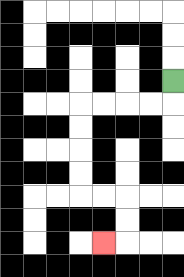{'start': '[7, 3]', 'end': '[4, 10]', 'path_directions': 'D,L,L,L,L,D,D,D,D,R,R,D,D,L', 'path_coordinates': '[[7, 3], [7, 4], [6, 4], [5, 4], [4, 4], [3, 4], [3, 5], [3, 6], [3, 7], [3, 8], [4, 8], [5, 8], [5, 9], [5, 10], [4, 10]]'}